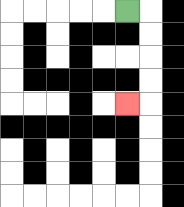{'start': '[5, 0]', 'end': '[5, 4]', 'path_directions': 'R,D,D,D,D,L', 'path_coordinates': '[[5, 0], [6, 0], [6, 1], [6, 2], [6, 3], [6, 4], [5, 4]]'}